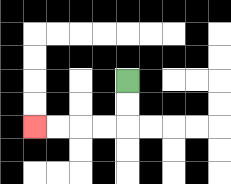{'start': '[5, 3]', 'end': '[1, 5]', 'path_directions': 'D,D,L,L,L,L', 'path_coordinates': '[[5, 3], [5, 4], [5, 5], [4, 5], [3, 5], [2, 5], [1, 5]]'}